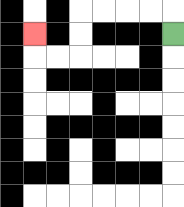{'start': '[7, 1]', 'end': '[1, 1]', 'path_directions': 'U,L,L,L,L,D,D,L,L,U', 'path_coordinates': '[[7, 1], [7, 0], [6, 0], [5, 0], [4, 0], [3, 0], [3, 1], [3, 2], [2, 2], [1, 2], [1, 1]]'}